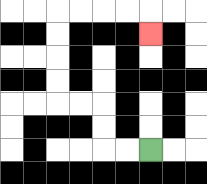{'start': '[6, 6]', 'end': '[6, 1]', 'path_directions': 'L,L,U,U,L,L,U,U,U,U,R,R,R,R,D', 'path_coordinates': '[[6, 6], [5, 6], [4, 6], [4, 5], [4, 4], [3, 4], [2, 4], [2, 3], [2, 2], [2, 1], [2, 0], [3, 0], [4, 0], [5, 0], [6, 0], [6, 1]]'}